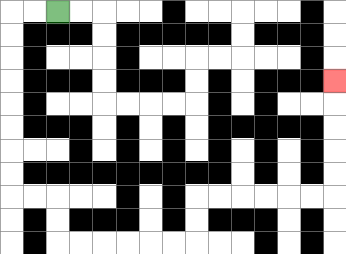{'start': '[2, 0]', 'end': '[14, 3]', 'path_directions': 'L,L,D,D,D,D,D,D,D,D,R,R,D,D,R,R,R,R,R,R,U,U,R,R,R,R,R,R,U,U,U,U,U', 'path_coordinates': '[[2, 0], [1, 0], [0, 0], [0, 1], [0, 2], [0, 3], [0, 4], [0, 5], [0, 6], [0, 7], [0, 8], [1, 8], [2, 8], [2, 9], [2, 10], [3, 10], [4, 10], [5, 10], [6, 10], [7, 10], [8, 10], [8, 9], [8, 8], [9, 8], [10, 8], [11, 8], [12, 8], [13, 8], [14, 8], [14, 7], [14, 6], [14, 5], [14, 4], [14, 3]]'}